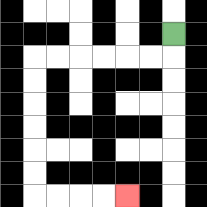{'start': '[7, 1]', 'end': '[5, 8]', 'path_directions': 'D,L,L,L,L,L,L,D,D,D,D,D,D,R,R,R,R', 'path_coordinates': '[[7, 1], [7, 2], [6, 2], [5, 2], [4, 2], [3, 2], [2, 2], [1, 2], [1, 3], [1, 4], [1, 5], [1, 6], [1, 7], [1, 8], [2, 8], [3, 8], [4, 8], [5, 8]]'}